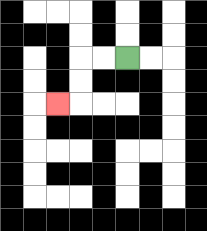{'start': '[5, 2]', 'end': '[2, 4]', 'path_directions': 'L,L,D,D,L', 'path_coordinates': '[[5, 2], [4, 2], [3, 2], [3, 3], [3, 4], [2, 4]]'}